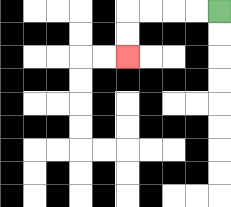{'start': '[9, 0]', 'end': '[5, 2]', 'path_directions': 'L,L,L,L,D,D', 'path_coordinates': '[[9, 0], [8, 0], [7, 0], [6, 0], [5, 0], [5, 1], [5, 2]]'}